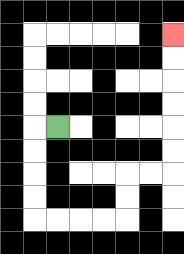{'start': '[2, 5]', 'end': '[7, 1]', 'path_directions': 'L,D,D,D,D,R,R,R,R,U,U,R,R,U,U,U,U,U,U', 'path_coordinates': '[[2, 5], [1, 5], [1, 6], [1, 7], [1, 8], [1, 9], [2, 9], [3, 9], [4, 9], [5, 9], [5, 8], [5, 7], [6, 7], [7, 7], [7, 6], [7, 5], [7, 4], [7, 3], [7, 2], [7, 1]]'}